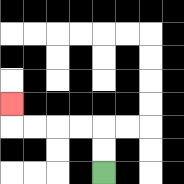{'start': '[4, 7]', 'end': '[0, 4]', 'path_directions': 'U,U,L,L,L,L,U', 'path_coordinates': '[[4, 7], [4, 6], [4, 5], [3, 5], [2, 5], [1, 5], [0, 5], [0, 4]]'}